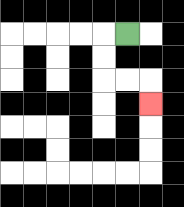{'start': '[5, 1]', 'end': '[6, 4]', 'path_directions': 'L,D,D,R,R,D', 'path_coordinates': '[[5, 1], [4, 1], [4, 2], [4, 3], [5, 3], [6, 3], [6, 4]]'}